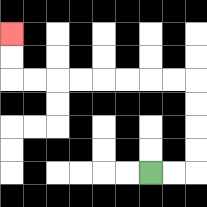{'start': '[6, 7]', 'end': '[0, 1]', 'path_directions': 'R,R,U,U,U,U,L,L,L,L,L,L,L,L,U,U', 'path_coordinates': '[[6, 7], [7, 7], [8, 7], [8, 6], [8, 5], [8, 4], [8, 3], [7, 3], [6, 3], [5, 3], [4, 3], [3, 3], [2, 3], [1, 3], [0, 3], [0, 2], [0, 1]]'}